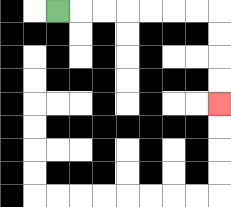{'start': '[2, 0]', 'end': '[9, 4]', 'path_directions': 'R,R,R,R,R,R,R,D,D,D,D', 'path_coordinates': '[[2, 0], [3, 0], [4, 0], [5, 0], [6, 0], [7, 0], [8, 0], [9, 0], [9, 1], [9, 2], [9, 3], [9, 4]]'}